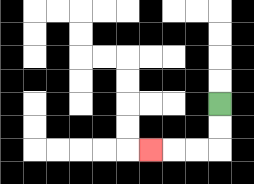{'start': '[9, 4]', 'end': '[6, 6]', 'path_directions': 'D,D,L,L,L', 'path_coordinates': '[[9, 4], [9, 5], [9, 6], [8, 6], [7, 6], [6, 6]]'}